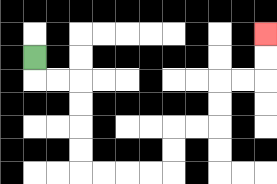{'start': '[1, 2]', 'end': '[11, 1]', 'path_directions': 'D,R,R,D,D,D,D,R,R,R,R,U,U,R,R,U,U,R,R,U,U', 'path_coordinates': '[[1, 2], [1, 3], [2, 3], [3, 3], [3, 4], [3, 5], [3, 6], [3, 7], [4, 7], [5, 7], [6, 7], [7, 7], [7, 6], [7, 5], [8, 5], [9, 5], [9, 4], [9, 3], [10, 3], [11, 3], [11, 2], [11, 1]]'}